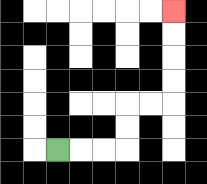{'start': '[2, 6]', 'end': '[7, 0]', 'path_directions': 'R,R,R,U,U,R,R,U,U,U,U', 'path_coordinates': '[[2, 6], [3, 6], [4, 6], [5, 6], [5, 5], [5, 4], [6, 4], [7, 4], [7, 3], [7, 2], [7, 1], [7, 0]]'}